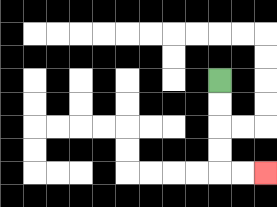{'start': '[9, 3]', 'end': '[11, 7]', 'path_directions': 'D,D,D,D,R,R', 'path_coordinates': '[[9, 3], [9, 4], [9, 5], [9, 6], [9, 7], [10, 7], [11, 7]]'}